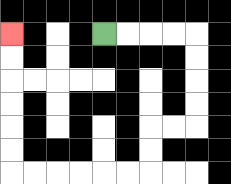{'start': '[4, 1]', 'end': '[0, 1]', 'path_directions': 'R,R,R,R,D,D,D,D,L,L,D,D,L,L,L,L,L,L,U,U,U,U,U,U', 'path_coordinates': '[[4, 1], [5, 1], [6, 1], [7, 1], [8, 1], [8, 2], [8, 3], [8, 4], [8, 5], [7, 5], [6, 5], [6, 6], [6, 7], [5, 7], [4, 7], [3, 7], [2, 7], [1, 7], [0, 7], [0, 6], [0, 5], [0, 4], [0, 3], [0, 2], [0, 1]]'}